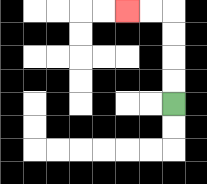{'start': '[7, 4]', 'end': '[5, 0]', 'path_directions': 'U,U,U,U,L,L', 'path_coordinates': '[[7, 4], [7, 3], [7, 2], [7, 1], [7, 0], [6, 0], [5, 0]]'}